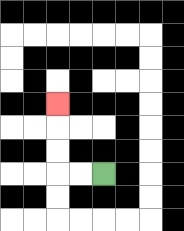{'start': '[4, 7]', 'end': '[2, 4]', 'path_directions': 'L,L,U,U,U', 'path_coordinates': '[[4, 7], [3, 7], [2, 7], [2, 6], [2, 5], [2, 4]]'}